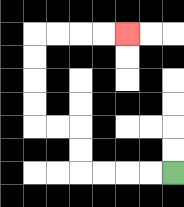{'start': '[7, 7]', 'end': '[5, 1]', 'path_directions': 'L,L,L,L,U,U,L,L,U,U,U,U,R,R,R,R', 'path_coordinates': '[[7, 7], [6, 7], [5, 7], [4, 7], [3, 7], [3, 6], [3, 5], [2, 5], [1, 5], [1, 4], [1, 3], [1, 2], [1, 1], [2, 1], [3, 1], [4, 1], [5, 1]]'}